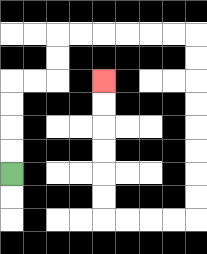{'start': '[0, 7]', 'end': '[4, 3]', 'path_directions': 'U,U,U,U,R,R,U,U,R,R,R,R,R,R,D,D,D,D,D,D,D,D,L,L,L,L,U,U,U,U,U,U', 'path_coordinates': '[[0, 7], [0, 6], [0, 5], [0, 4], [0, 3], [1, 3], [2, 3], [2, 2], [2, 1], [3, 1], [4, 1], [5, 1], [6, 1], [7, 1], [8, 1], [8, 2], [8, 3], [8, 4], [8, 5], [8, 6], [8, 7], [8, 8], [8, 9], [7, 9], [6, 9], [5, 9], [4, 9], [4, 8], [4, 7], [4, 6], [4, 5], [4, 4], [4, 3]]'}